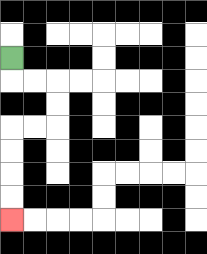{'start': '[0, 2]', 'end': '[0, 9]', 'path_directions': 'D,R,R,D,D,L,L,D,D,D,D', 'path_coordinates': '[[0, 2], [0, 3], [1, 3], [2, 3], [2, 4], [2, 5], [1, 5], [0, 5], [0, 6], [0, 7], [0, 8], [0, 9]]'}